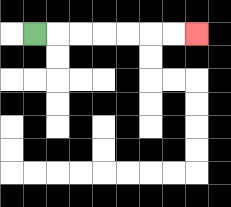{'start': '[1, 1]', 'end': '[8, 1]', 'path_directions': 'R,R,R,R,R,R,R', 'path_coordinates': '[[1, 1], [2, 1], [3, 1], [4, 1], [5, 1], [6, 1], [7, 1], [8, 1]]'}